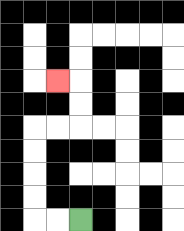{'start': '[3, 9]', 'end': '[2, 3]', 'path_directions': 'L,L,U,U,U,U,R,R,U,U,L', 'path_coordinates': '[[3, 9], [2, 9], [1, 9], [1, 8], [1, 7], [1, 6], [1, 5], [2, 5], [3, 5], [3, 4], [3, 3], [2, 3]]'}